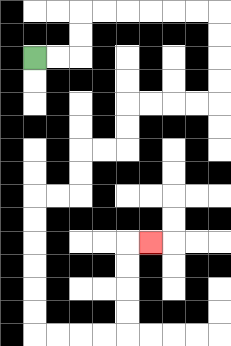{'start': '[1, 2]', 'end': '[6, 10]', 'path_directions': 'R,R,U,U,R,R,R,R,R,R,D,D,D,D,L,L,L,L,D,D,L,L,D,D,L,L,D,D,D,D,D,D,R,R,R,R,U,U,U,U,R', 'path_coordinates': '[[1, 2], [2, 2], [3, 2], [3, 1], [3, 0], [4, 0], [5, 0], [6, 0], [7, 0], [8, 0], [9, 0], [9, 1], [9, 2], [9, 3], [9, 4], [8, 4], [7, 4], [6, 4], [5, 4], [5, 5], [5, 6], [4, 6], [3, 6], [3, 7], [3, 8], [2, 8], [1, 8], [1, 9], [1, 10], [1, 11], [1, 12], [1, 13], [1, 14], [2, 14], [3, 14], [4, 14], [5, 14], [5, 13], [5, 12], [5, 11], [5, 10], [6, 10]]'}